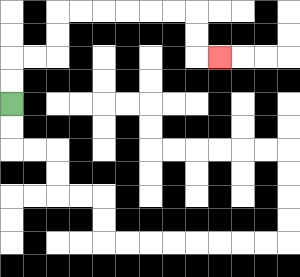{'start': '[0, 4]', 'end': '[9, 2]', 'path_directions': 'U,U,R,R,U,U,R,R,R,R,R,R,D,D,R', 'path_coordinates': '[[0, 4], [0, 3], [0, 2], [1, 2], [2, 2], [2, 1], [2, 0], [3, 0], [4, 0], [5, 0], [6, 0], [7, 0], [8, 0], [8, 1], [8, 2], [9, 2]]'}